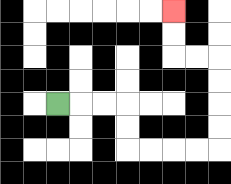{'start': '[2, 4]', 'end': '[7, 0]', 'path_directions': 'R,R,R,D,D,R,R,R,R,U,U,U,U,L,L,U,U', 'path_coordinates': '[[2, 4], [3, 4], [4, 4], [5, 4], [5, 5], [5, 6], [6, 6], [7, 6], [8, 6], [9, 6], [9, 5], [9, 4], [9, 3], [9, 2], [8, 2], [7, 2], [7, 1], [7, 0]]'}